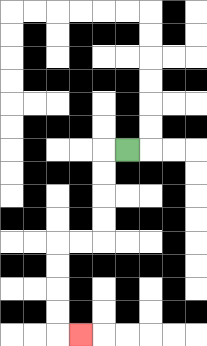{'start': '[5, 6]', 'end': '[3, 14]', 'path_directions': 'L,D,D,D,D,L,L,D,D,D,D,R', 'path_coordinates': '[[5, 6], [4, 6], [4, 7], [4, 8], [4, 9], [4, 10], [3, 10], [2, 10], [2, 11], [2, 12], [2, 13], [2, 14], [3, 14]]'}